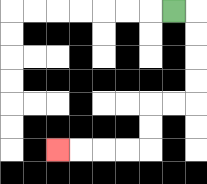{'start': '[7, 0]', 'end': '[2, 6]', 'path_directions': 'R,D,D,D,D,L,L,D,D,L,L,L,L', 'path_coordinates': '[[7, 0], [8, 0], [8, 1], [8, 2], [8, 3], [8, 4], [7, 4], [6, 4], [6, 5], [6, 6], [5, 6], [4, 6], [3, 6], [2, 6]]'}